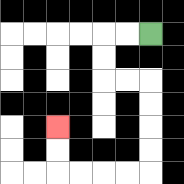{'start': '[6, 1]', 'end': '[2, 5]', 'path_directions': 'L,L,D,D,R,R,D,D,D,D,L,L,L,L,U,U', 'path_coordinates': '[[6, 1], [5, 1], [4, 1], [4, 2], [4, 3], [5, 3], [6, 3], [6, 4], [6, 5], [6, 6], [6, 7], [5, 7], [4, 7], [3, 7], [2, 7], [2, 6], [2, 5]]'}